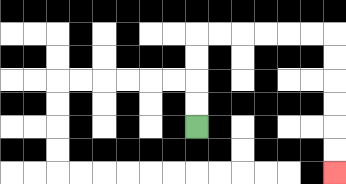{'start': '[8, 5]', 'end': '[14, 7]', 'path_directions': 'U,U,U,U,R,R,R,R,R,R,D,D,D,D,D,D', 'path_coordinates': '[[8, 5], [8, 4], [8, 3], [8, 2], [8, 1], [9, 1], [10, 1], [11, 1], [12, 1], [13, 1], [14, 1], [14, 2], [14, 3], [14, 4], [14, 5], [14, 6], [14, 7]]'}